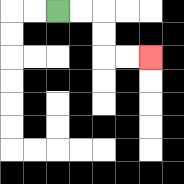{'start': '[2, 0]', 'end': '[6, 2]', 'path_directions': 'R,R,D,D,R,R', 'path_coordinates': '[[2, 0], [3, 0], [4, 0], [4, 1], [4, 2], [5, 2], [6, 2]]'}